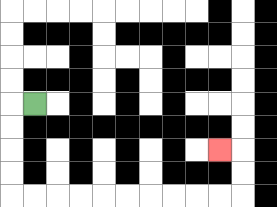{'start': '[1, 4]', 'end': '[9, 6]', 'path_directions': 'L,D,D,D,D,R,R,R,R,R,R,R,R,R,R,U,U,L', 'path_coordinates': '[[1, 4], [0, 4], [0, 5], [0, 6], [0, 7], [0, 8], [1, 8], [2, 8], [3, 8], [4, 8], [5, 8], [6, 8], [7, 8], [8, 8], [9, 8], [10, 8], [10, 7], [10, 6], [9, 6]]'}